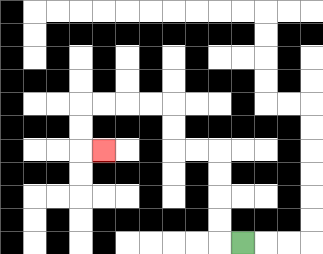{'start': '[10, 10]', 'end': '[4, 6]', 'path_directions': 'L,U,U,U,U,L,L,U,U,L,L,L,L,D,D,R', 'path_coordinates': '[[10, 10], [9, 10], [9, 9], [9, 8], [9, 7], [9, 6], [8, 6], [7, 6], [7, 5], [7, 4], [6, 4], [5, 4], [4, 4], [3, 4], [3, 5], [3, 6], [4, 6]]'}